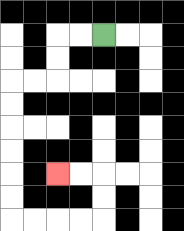{'start': '[4, 1]', 'end': '[2, 7]', 'path_directions': 'L,L,D,D,L,L,D,D,D,D,D,D,R,R,R,R,U,U,L,L', 'path_coordinates': '[[4, 1], [3, 1], [2, 1], [2, 2], [2, 3], [1, 3], [0, 3], [0, 4], [0, 5], [0, 6], [0, 7], [0, 8], [0, 9], [1, 9], [2, 9], [3, 9], [4, 9], [4, 8], [4, 7], [3, 7], [2, 7]]'}